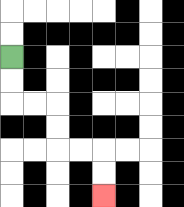{'start': '[0, 2]', 'end': '[4, 8]', 'path_directions': 'D,D,R,R,D,D,R,R,D,D', 'path_coordinates': '[[0, 2], [0, 3], [0, 4], [1, 4], [2, 4], [2, 5], [2, 6], [3, 6], [4, 6], [4, 7], [4, 8]]'}